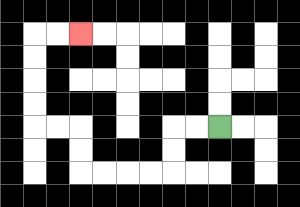{'start': '[9, 5]', 'end': '[3, 1]', 'path_directions': 'L,L,D,D,L,L,L,L,U,U,L,L,U,U,U,U,R,R', 'path_coordinates': '[[9, 5], [8, 5], [7, 5], [7, 6], [7, 7], [6, 7], [5, 7], [4, 7], [3, 7], [3, 6], [3, 5], [2, 5], [1, 5], [1, 4], [1, 3], [1, 2], [1, 1], [2, 1], [3, 1]]'}